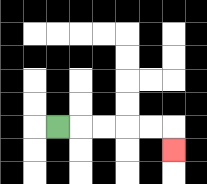{'start': '[2, 5]', 'end': '[7, 6]', 'path_directions': 'R,R,R,R,R,D', 'path_coordinates': '[[2, 5], [3, 5], [4, 5], [5, 5], [6, 5], [7, 5], [7, 6]]'}